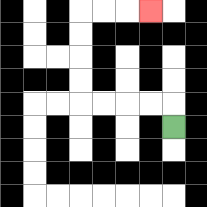{'start': '[7, 5]', 'end': '[6, 0]', 'path_directions': 'U,L,L,L,L,U,U,U,U,R,R,R', 'path_coordinates': '[[7, 5], [7, 4], [6, 4], [5, 4], [4, 4], [3, 4], [3, 3], [3, 2], [3, 1], [3, 0], [4, 0], [5, 0], [6, 0]]'}